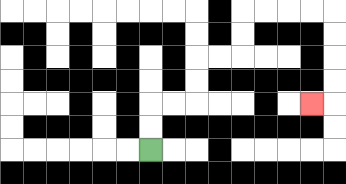{'start': '[6, 6]', 'end': '[13, 4]', 'path_directions': 'U,U,R,R,U,U,R,R,U,U,R,R,R,R,D,D,D,D,L', 'path_coordinates': '[[6, 6], [6, 5], [6, 4], [7, 4], [8, 4], [8, 3], [8, 2], [9, 2], [10, 2], [10, 1], [10, 0], [11, 0], [12, 0], [13, 0], [14, 0], [14, 1], [14, 2], [14, 3], [14, 4], [13, 4]]'}